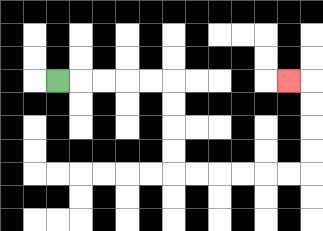{'start': '[2, 3]', 'end': '[12, 3]', 'path_directions': 'R,R,R,R,R,D,D,D,D,R,R,R,R,R,R,U,U,U,U,L', 'path_coordinates': '[[2, 3], [3, 3], [4, 3], [5, 3], [6, 3], [7, 3], [7, 4], [7, 5], [7, 6], [7, 7], [8, 7], [9, 7], [10, 7], [11, 7], [12, 7], [13, 7], [13, 6], [13, 5], [13, 4], [13, 3], [12, 3]]'}